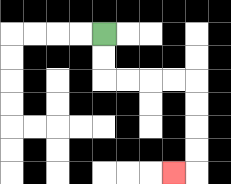{'start': '[4, 1]', 'end': '[7, 7]', 'path_directions': 'D,D,R,R,R,R,D,D,D,D,L', 'path_coordinates': '[[4, 1], [4, 2], [4, 3], [5, 3], [6, 3], [7, 3], [8, 3], [8, 4], [8, 5], [8, 6], [8, 7], [7, 7]]'}